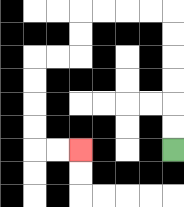{'start': '[7, 6]', 'end': '[3, 6]', 'path_directions': 'U,U,U,U,U,U,L,L,L,L,D,D,L,L,D,D,D,D,R,R', 'path_coordinates': '[[7, 6], [7, 5], [7, 4], [7, 3], [7, 2], [7, 1], [7, 0], [6, 0], [5, 0], [4, 0], [3, 0], [3, 1], [3, 2], [2, 2], [1, 2], [1, 3], [1, 4], [1, 5], [1, 6], [2, 6], [3, 6]]'}